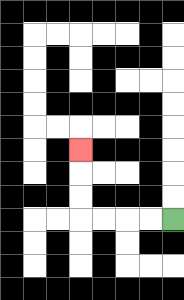{'start': '[7, 9]', 'end': '[3, 6]', 'path_directions': 'L,L,L,L,U,U,U', 'path_coordinates': '[[7, 9], [6, 9], [5, 9], [4, 9], [3, 9], [3, 8], [3, 7], [3, 6]]'}